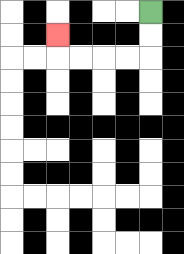{'start': '[6, 0]', 'end': '[2, 1]', 'path_directions': 'D,D,L,L,L,L,U', 'path_coordinates': '[[6, 0], [6, 1], [6, 2], [5, 2], [4, 2], [3, 2], [2, 2], [2, 1]]'}